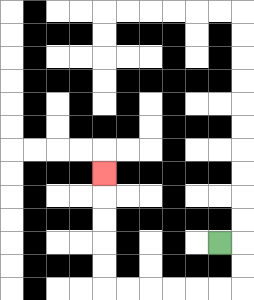{'start': '[9, 10]', 'end': '[4, 7]', 'path_directions': 'R,D,D,L,L,L,L,L,L,U,U,U,U,U', 'path_coordinates': '[[9, 10], [10, 10], [10, 11], [10, 12], [9, 12], [8, 12], [7, 12], [6, 12], [5, 12], [4, 12], [4, 11], [4, 10], [4, 9], [4, 8], [4, 7]]'}